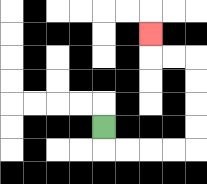{'start': '[4, 5]', 'end': '[6, 1]', 'path_directions': 'D,R,R,R,R,U,U,U,U,L,L,U', 'path_coordinates': '[[4, 5], [4, 6], [5, 6], [6, 6], [7, 6], [8, 6], [8, 5], [8, 4], [8, 3], [8, 2], [7, 2], [6, 2], [6, 1]]'}